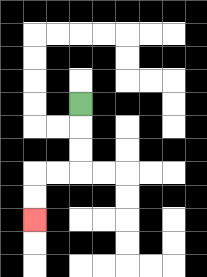{'start': '[3, 4]', 'end': '[1, 9]', 'path_directions': 'D,D,D,L,L,D,D', 'path_coordinates': '[[3, 4], [3, 5], [3, 6], [3, 7], [2, 7], [1, 7], [1, 8], [1, 9]]'}